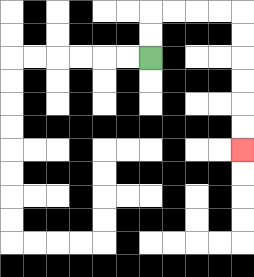{'start': '[6, 2]', 'end': '[10, 6]', 'path_directions': 'U,U,R,R,R,R,D,D,D,D,D,D', 'path_coordinates': '[[6, 2], [6, 1], [6, 0], [7, 0], [8, 0], [9, 0], [10, 0], [10, 1], [10, 2], [10, 3], [10, 4], [10, 5], [10, 6]]'}